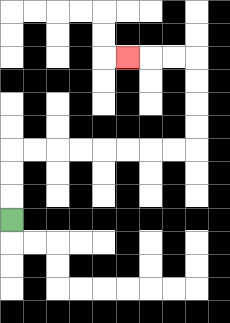{'start': '[0, 9]', 'end': '[5, 2]', 'path_directions': 'U,U,U,R,R,R,R,R,R,R,R,U,U,U,U,L,L,L', 'path_coordinates': '[[0, 9], [0, 8], [0, 7], [0, 6], [1, 6], [2, 6], [3, 6], [4, 6], [5, 6], [6, 6], [7, 6], [8, 6], [8, 5], [8, 4], [8, 3], [8, 2], [7, 2], [6, 2], [5, 2]]'}